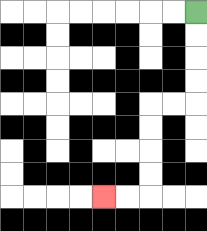{'start': '[8, 0]', 'end': '[4, 8]', 'path_directions': 'D,D,D,D,L,L,D,D,D,D,L,L', 'path_coordinates': '[[8, 0], [8, 1], [8, 2], [8, 3], [8, 4], [7, 4], [6, 4], [6, 5], [6, 6], [6, 7], [6, 8], [5, 8], [4, 8]]'}